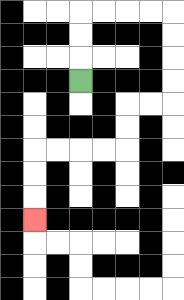{'start': '[3, 3]', 'end': '[1, 9]', 'path_directions': 'U,U,U,R,R,R,R,D,D,D,D,L,L,D,D,L,L,L,L,D,D,D', 'path_coordinates': '[[3, 3], [3, 2], [3, 1], [3, 0], [4, 0], [5, 0], [6, 0], [7, 0], [7, 1], [7, 2], [7, 3], [7, 4], [6, 4], [5, 4], [5, 5], [5, 6], [4, 6], [3, 6], [2, 6], [1, 6], [1, 7], [1, 8], [1, 9]]'}